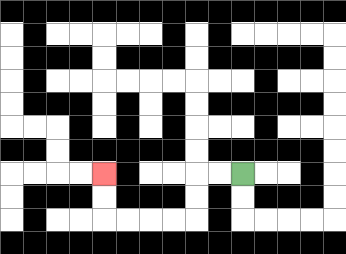{'start': '[10, 7]', 'end': '[4, 7]', 'path_directions': 'L,L,D,D,L,L,L,L,U,U', 'path_coordinates': '[[10, 7], [9, 7], [8, 7], [8, 8], [8, 9], [7, 9], [6, 9], [5, 9], [4, 9], [4, 8], [4, 7]]'}